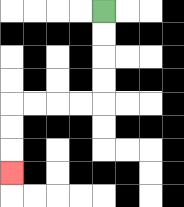{'start': '[4, 0]', 'end': '[0, 7]', 'path_directions': 'D,D,D,D,L,L,L,L,D,D,D', 'path_coordinates': '[[4, 0], [4, 1], [4, 2], [4, 3], [4, 4], [3, 4], [2, 4], [1, 4], [0, 4], [0, 5], [0, 6], [0, 7]]'}